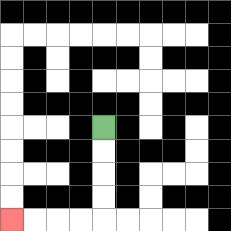{'start': '[4, 5]', 'end': '[0, 9]', 'path_directions': 'D,D,D,D,L,L,L,L', 'path_coordinates': '[[4, 5], [4, 6], [4, 7], [4, 8], [4, 9], [3, 9], [2, 9], [1, 9], [0, 9]]'}